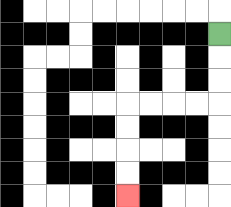{'start': '[9, 1]', 'end': '[5, 8]', 'path_directions': 'D,D,D,L,L,L,L,D,D,D,D', 'path_coordinates': '[[9, 1], [9, 2], [9, 3], [9, 4], [8, 4], [7, 4], [6, 4], [5, 4], [5, 5], [5, 6], [5, 7], [5, 8]]'}